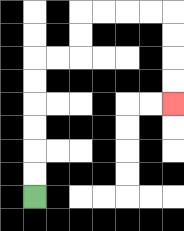{'start': '[1, 8]', 'end': '[7, 4]', 'path_directions': 'U,U,U,U,U,U,R,R,U,U,R,R,R,R,D,D,D,D', 'path_coordinates': '[[1, 8], [1, 7], [1, 6], [1, 5], [1, 4], [1, 3], [1, 2], [2, 2], [3, 2], [3, 1], [3, 0], [4, 0], [5, 0], [6, 0], [7, 0], [7, 1], [7, 2], [7, 3], [7, 4]]'}